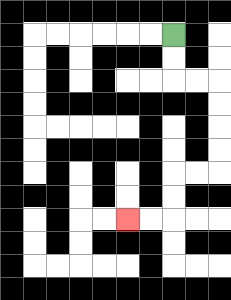{'start': '[7, 1]', 'end': '[5, 9]', 'path_directions': 'D,D,R,R,D,D,D,D,L,L,D,D,L,L', 'path_coordinates': '[[7, 1], [7, 2], [7, 3], [8, 3], [9, 3], [9, 4], [9, 5], [9, 6], [9, 7], [8, 7], [7, 7], [7, 8], [7, 9], [6, 9], [5, 9]]'}